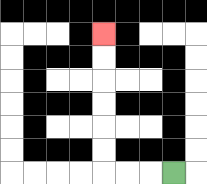{'start': '[7, 7]', 'end': '[4, 1]', 'path_directions': 'L,L,L,U,U,U,U,U,U', 'path_coordinates': '[[7, 7], [6, 7], [5, 7], [4, 7], [4, 6], [4, 5], [4, 4], [4, 3], [4, 2], [4, 1]]'}